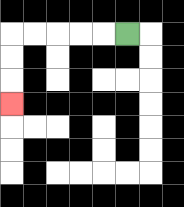{'start': '[5, 1]', 'end': '[0, 4]', 'path_directions': 'L,L,L,L,L,D,D,D', 'path_coordinates': '[[5, 1], [4, 1], [3, 1], [2, 1], [1, 1], [0, 1], [0, 2], [0, 3], [0, 4]]'}